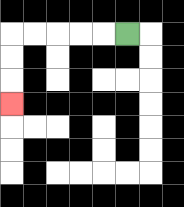{'start': '[5, 1]', 'end': '[0, 4]', 'path_directions': 'L,L,L,L,L,D,D,D', 'path_coordinates': '[[5, 1], [4, 1], [3, 1], [2, 1], [1, 1], [0, 1], [0, 2], [0, 3], [0, 4]]'}